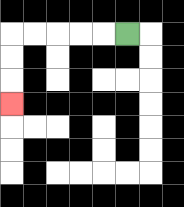{'start': '[5, 1]', 'end': '[0, 4]', 'path_directions': 'L,L,L,L,L,D,D,D', 'path_coordinates': '[[5, 1], [4, 1], [3, 1], [2, 1], [1, 1], [0, 1], [0, 2], [0, 3], [0, 4]]'}